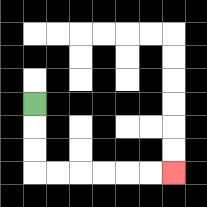{'start': '[1, 4]', 'end': '[7, 7]', 'path_directions': 'D,D,D,R,R,R,R,R,R', 'path_coordinates': '[[1, 4], [1, 5], [1, 6], [1, 7], [2, 7], [3, 7], [4, 7], [5, 7], [6, 7], [7, 7]]'}